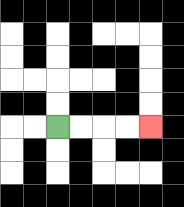{'start': '[2, 5]', 'end': '[6, 5]', 'path_directions': 'R,R,R,R', 'path_coordinates': '[[2, 5], [3, 5], [4, 5], [5, 5], [6, 5]]'}